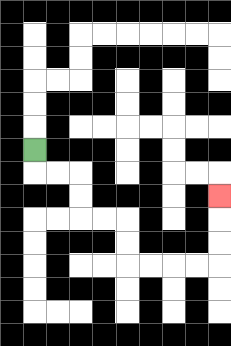{'start': '[1, 6]', 'end': '[9, 8]', 'path_directions': 'D,R,R,D,D,R,R,D,D,R,R,R,R,U,U,U', 'path_coordinates': '[[1, 6], [1, 7], [2, 7], [3, 7], [3, 8], [3, 9], [4, 9], [5, 9], [5, 10], [5, 11], [6, 11], [7, 11], [8, 11], [9, 11], [9, 10], [9, 9], [9, 8]]'}